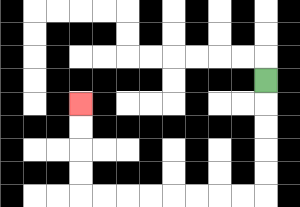{'start': '[11, 3]', 'end': '[3, 4]', 'path_directions': 'D,D,D,D,D,L,L,L,L,L,L,L,L,U,U,U,U', 'path_coordinates': '[[11, 3], [11, 4], [11, 5], [11, 6], [11, 7], [11, 8], [10, 8], [9, 8], [8, 8], [7, 8], [6, 8], [5, 8], [4, 8], [3, 8], [3, 7], [3, 6], [3, 5], [3, 4]]'}